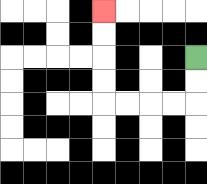{'start': '[8, 2]', 'end': '[4, 0]', 'path_directions': 'D,D,L,L,L,L,U,U,U,U', 'path_coordinates': '[[8, 2], [8, 3], [8, 4], [7, 4], [6, 4], [5, 4], [4, 4], [4, 3], [4, 2], [4, 1], [4, 0]]'}